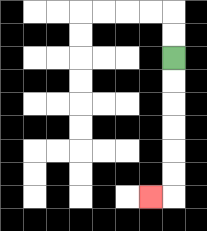{'start': '[7, 2]', 'end': '[6, 8]', 'path_directions': 'D,D,D,D,D,D,L', 'path_coordinates': '[[7, 2], [7, 3], [7, 4], [7, 5], [7, 6], [7, 7], [7, 8], [6, 8]]'}